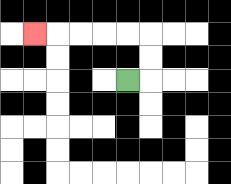{'start': '[5, 3]', 'end': '[1, 1]', 'path_directions': 'R,U,U,L,L,L,L,L', 'path_coordinates': '[[5, 3], [6, 3], [6, 2], [6, 1], [5, 1], [4, 1], [3, 1], [2, 1], [1, 1]]'}